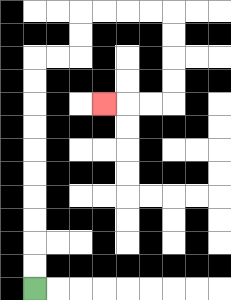{'start': '[1, 12]', 'end': '[4, 4]', 'path_directions': 'U,U,U,U,U,U,U,U,U,U,R,R,U,U,R,R,R,R,D,D,D,D,L,L,L', 'path_coordinates': '[[1, 12], [1, 11], [1, 10], [1, 9], [1, 8], [1, 7], [1, 6], [1, 5], [1, 4], [1, 3], [1, 2], [2, 2], [3, 2], [3, 1], [3, 0], [4, 0], [5, 0], [6, 0], [7, 0], [7, 1], [7, 2], [7, 3], [7, 4], [6, 4], [5, 4], [4, 4]]'}